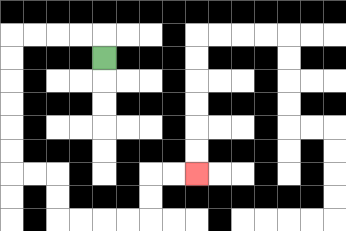{'start': '[4, 2]', 'end': '[8, 7]', 'path_directions': 'U,L,L,L,L,D,D,D,D,D,D,R,R,D,D,R,R,R,R,U,U,R,R', 'path_coordinates': '[[4, 2], [4, 1], [3, 1], [2, 1], [1, 1], [0, 1], [0, 2], [0, 3], [0, 4], [0, 5], [0, 6], [0, 7], [1, 7], [2, 7], [2, 8], [2, 9], [3, 9], [4, 9], [5, 9], [6, 9], [6, 8], [6, 7], [7, 7], [8, 7]]'}